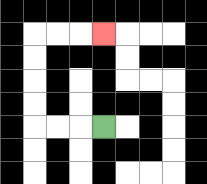{'start': '[4, 5]', 'end': '[4, 1]', 'path_directions': 'L,L,L,U,U,U,U,R,R,R', 'path_coordinates': '[[4, 5], [3, 5], [2, 5], [1, 5], [1, 4], [1, 3], [1, 2], [1, 1], [2, 1], [3, 1], [4, 1]]'}